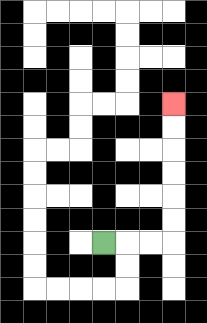{'start': '[4, 10]', 'end': '[7, 4]', 'path_directions': 'R,R,R,U,U,U,U,U,U', 'path_coordinates': '[[4, 10], [5, 10], [6, 10], [7, 10], [7, 9], [7, 8], [7, 7], [7, 6], [7, 5], [7, 4]]'}